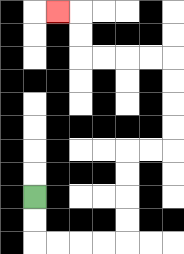{'start': '[1, 8]', 'end': '[2, 0]', 'path_directions': 'D,D,R,R,R,R,U,U,U,U,R,R,U,U,U,U,L,L,L,L,U,U,L', 'path_coordinates': '[[1, 8], [1, 9], [1, 10], [2, 10], [3, 10], [4, 10], [5, 10], [5, 9], [5, 8], [5, 7], [5, 6], [6, 6], [7, 6], [7, 5], [7, 4], [7, 3], [7, 2], [6, 2], [5, 2], [4, 2], [3, 2], [3, 1], [3, 0], [2, 0]]'}